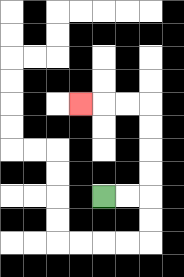{'start': '[4, 8]', 'end': '[3, 4]', 'path_directions': 'R,R,U,U,U,U,L,L,L', 'path_coordinates': '[[4, 8], [5, 8], [6, 8], [6, 7], [6, 6], [6, 5], [6, 4], [5, 4], [4, 4], [3, 4]]'}